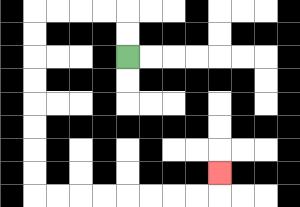{'start': '[5, 2]', 'end': '[9, 7]', 'path_directions': 'U,U,L,L,L,L,D,D,D,D,D,D,D,D,R,R,R,R,R,R,R,R,U', 'path_coordinates': '[[5, 2], [5, 1], [5, 0], [4, 0], [3, 0], [2, 0], [1, 0], [1, 1], [1, 2], [1, 3], [1, 4], [1, 5], [1, 6], [1, 7], [1, 8], [2, 8], [3, 8], [4, 8], [5, 8], [6, 8], [7, 8], [8, 8], [9, 8], [9, 7]]'}